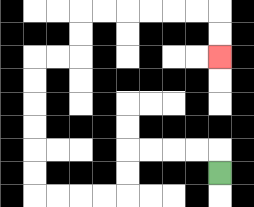{'start': '[9, 7]', 'end': '[9, 2]', 'path_directions': 'U,L,L,L,L,D,D,L,L,L,L,U,U,U,U,U,U,R,R,U,U,R,R,R,R,R,R,D,D', 'path_coordinates': '[[9, 7], [9, 6], [8, 6], [7, 6], [6, 6], [5, 6], [5, 7], [5, 8], [4, 8], [3, 8], [2, 8], [1, 8], [1, 7], [1, 6], [1, 5], [1, 4], [1, 3], [1, 2], [2, 2], [3, 2], [3, 1], [3, 0], [4, 0], [5, 0], [6, 0], [7, 0], [8, 0], [9, 0], [9, 1], [9, 2]]'}